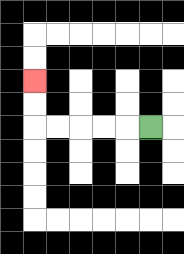{'start': '[6, 5]', 'end': '[1, 3]', 'path_directions': 'L,L,L,L,L,U,U', 'path_coordinates': '[[6, 5], [5, 5], [4, 5], [3, 5], [2, 5], [1, 5], [1, 4], [1, 3]]'}